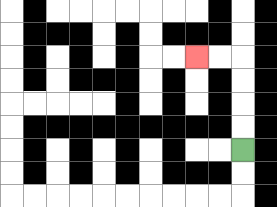{'start': '[10, 6]', 'end': '[8, 2]', 'path_directions': 'U,U,U,U,L,L', 'path_coordinates': '[[10, 6], [10, 5], [10, 4], [10, 3], [10, 2], [9, 2], [8, 2]]'}